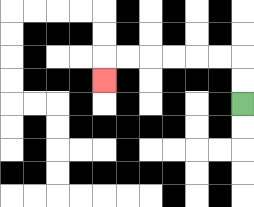{'start': '[10, 4]', 'end': '[4, 3]', 'path_directions': 'U,U,L,L,L,L,L,L,D', 'path_coordinates': '[[10, 4], [10, 3], [10, 2], [9, 2], [8, 2], [7, 2], [6, 2], [5, 2], [4, 2], [4, 3]]'}